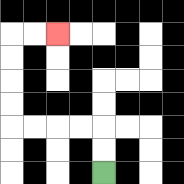{'start': '[4, 7]', 'end': '[2, 1]', 'path_directions': 'U,U,L,L,L,L,U,U,U,U,R,R', 'path_coordinates': '[[4, 7], [4, 6], [4, 5], [3, 5], [2, 5], [1, 5], [0, 5], [0, 4], [0, 3], [0, 2], [0, 1], [1, 1], [2, 1]]'}